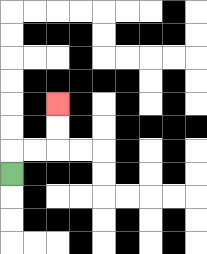{'start': '[0, 7]', 'end': '[2, 4]', 'path_directions': 'U,R,R,U,U', 'path_coordinates': '[[0, 7], [0, 6], [1, 6], [2, 6], [2, 5], [2, 4]]'}